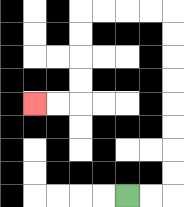{'start': '[5, 8]', 'end': '[1, 4]', 'path_directions': 'R,R,U,U,U,U,U,U,U,U,L,L,L,L,D,D,D,D,L,L', 'path_coordinates': '[[5, 8], [6, 8], [7, 8], [7, 7], [7, 6], [7, 5], [7, 4], [7, 3], [7, 2], [7, 1], [7, 0], [6, 0], [5, 0], [4, 0], [3, 0], [3, 1], [3, 2], [3, 3], [3, 4], [2, 4], [1, 4]]'}